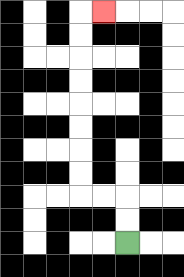{'start': '[5, 10]', 'end': '[4, 0]', 'path_directions': 'U,U,L,L,U,U,U,U,U,U,U,U,R', 'path_coordinates': '[[5, 10], [5, 9], [5, 8], [4, 8], [3, 8], [3, 7], [3, 6], [3, 5], [3, 4], [3, 3], [3, 2], [3, 1], [3, 0], [4, 0]]'}